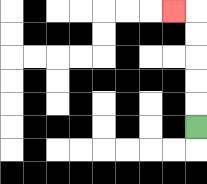{'start': '[8, 5]', 'end': '[7, 0]', 'path_directions': 'U,U,U,U,U,L', 'path_coordinates': '[[8, 5], [8, 4], [8, 3], [8, 2], [8, 1], [8, 0], [7, 0]]'}